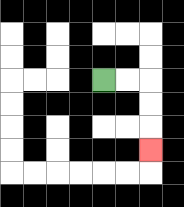{'start': '[4, 3]', 'end': '[6, 6]', 'path_directions': 'R,R,D,D,D', 'path_coordinates': '[[4, 3], [5, 3], [6, 3], [6, 4], [6, 5], [6, 6]]'}